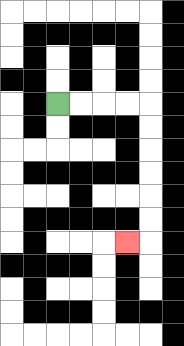{'start': '[2, 4]', 'end': '[5, 10]', 'path_directions': 'R,R,R,R,D,D,D,D,D,D,L', 'path_coordinates': '[[2, 4], [3, 4], [4, 4], [5, 4], [6, 4], [6, 5], [6, 6], [6, 7], [6, 8], [6, 9], [6, 10], [5, 10]]'}